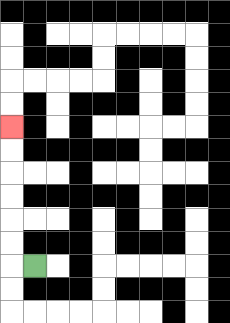{'start': '[1, 11]', 'end': '[0, 5]', 'path_directions': 'L,U,U,U,U,U,U', 'path_coordinates': '[[1, 11], [0, 11], [0, 10], [0, 9], [0, 8], [0, 7], [0, 6], [0, 5]]'}